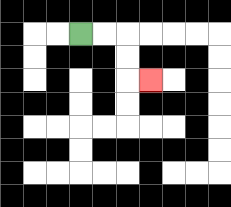{'start': '[3, 1]', 'end': '[6, 3]', 'path_directions': 'R,R,D,D,R', 'path_coordinates': '[[3, 1], [4, 1], [5, 1], [5, 2], [5, 3], [6, 3]]'}